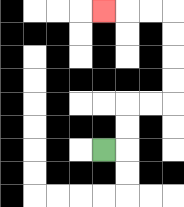{'start': '[4, 6]', 'end': '[4, 0]', 'path_directions': 'R,U,U,R,R,U,U,U,U,L,L,L', 'path_coordinates': '[[4, 6], [5, 6], [5, 5], [5, 4], [6, 4], [7, 4], [7, 3], [7, 2], [7, 1], [7, 0], [6, 0], [5, 0], [4, 0]]'}